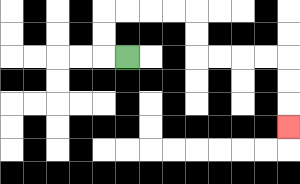{'start': '[5, 2]', 'end': '[12, 5]', 'path_directions': 'L,U,U,R,R,R,R,D,D,R,R,R,R,D,D,D', 'path_coordinates': '[[5, 2], [4, 2], [4, 1], [4, 0], [5, 0], [6, 0], [7, 0], [8, 0], [8, 1], [8, 2], [9, 2], [10, 2], [11, 2], [12, 2], [12, 3], [12, 4], [12, 5]]'}